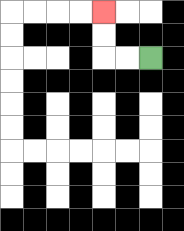{'start': '[6, 2]', 'end': '[4, 0]', 'path_directions': 'L,L,U,U', 'path_coordinates': '[[6, 2], [5, 2], [4, 2], [4, 1], [4, 0]]'}